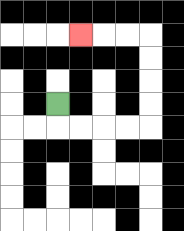{'start': '[2, 4]', 'end': '[3, 1]', 'path_directions': 'D,R,R,R,R,U,U,U,U,L,L,L', 'path_coordinates': '[[2, 4], [2, 5], [3, 5], [4, 5], [5, 5], [6, 5], [6, 4], [6, 3], [6, 2], [6, 1], [5, 1], [4, 1], [3, 1]]'}